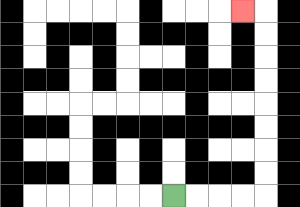{'start': '[7, 8]', 'end': '[10, 0]', 'path_directions': 'R,R,R,R,U,U,U,U,U,U,U,U,L', 'path_coordinates': '[[7, 8], [8, 8], [9, 8], [10, 8], [11, 8], [11, 7], [11, 6], [11, 5], [11, 4], [11, 3], [11, 2], [11, 1], [11, 0], [10, 0]]'}